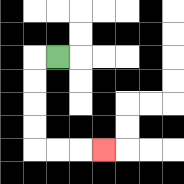{'start': '[2, 2]', 'end': '[4, 6]', 'path_directions': 'L,D,D,D,D,R,R,R', 'path_coordinates': '[[2, 2], [1, 2], [1, 3], [1, 4], [1, 5], [1, 6], [2, 6], [3, 6], [4, 6]]'}